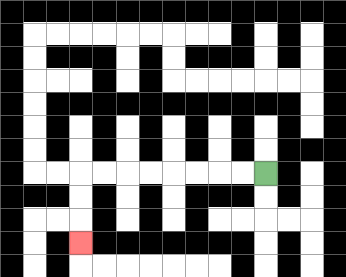{'start': '[11, 7]', 'end': '[3, 10]', 'path_directions': 'L,L,L,L,L,L,L,L,D,D,D', 'path_coordinates': '[[11, 7], [10, 7], [9, 7], [8, 7], [7, 7], [6, 7], [5, 7], [4, 7], [3, 7], [3, 8], [3, 9], [3, 10]]'}